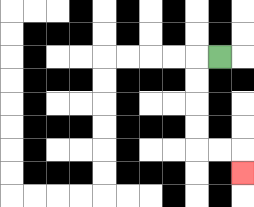{'start': '[9, 2]', 'end': '[10, 7]', 'path_directions': 'L,D,D,D,D,R,R,D', 'path_coordinates': '[[9, 2], [8, 2], [8, 3], [8, 4], [8, 5], [8, 6], [9, 6], [10, 6], [10, 7]]'}